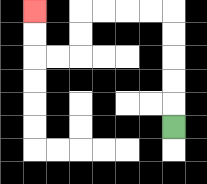{'start': '[7, 5]', 'end': '[1, 0]', 'path_directions': 'U,U,U,U,U,L,L,L,L,D,D,L,L,U,U', 'path_coordinates': '[[7, 5], [7, 4], [7, 3], [7, 2], [7, 1], [7, 0], [6, 0], [5, 0], [4, 0], [3, 0], [3, 1], [3, 2], [2, 2], [1, 2], [1, 1], [1, 0]]'}